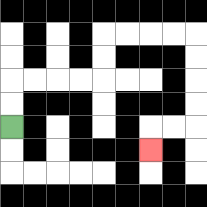{'start': '[0, 5]', 'end': '[6, 6]', 'path_directions': 'U,U,R,R,R,R,U,U,R,R,R,R,D,D,D,D,L,L,D', 'path_coordinates': '[[0, 5], [0, 4], [0, 3], [1, 3], [2, 3], [3, 3], [4, 3], [4, 2], [4, 1], [5, 1], [6, 1], [7, 1], [8, 1], [8, 2], [8, 3], [8, 4], [8, 5], [7, 5], [6, 5], [6, 6]]'}